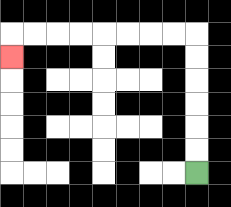{'start': '[8, 7]', 'end': '[0, 2]', 'path_directions': 'U,U,U,U,U,U,L,L,L,L,L,L,L,L,D', 'path_coordinates': '[[8, 7], [8, 6], [8, 5], [8, 4], [8, 3], [8, 2], [8, 1], [7, 1], [6, 1], [5, 1], [4, 1], [3, 1], [2, 1], [1, 1], [0, 1], [0, 2]]'}